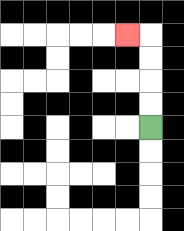{'start': '[6, 5]', 'end': '[5, 1]', 'path_directions': 'U,U,U,U,L', 'path_coordinates': '[[6, 5], [6, 4], [6, 3], [6, 2], [6, 1], [5, 1]]'}